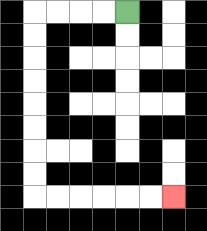{'start': '[5, 0]', 'end': '[7, 8]', 'path_directions': 'L,L,L,L,D,D,D,D,D,D,D,D,R,R,R,R,R,R', 'path_coordinates': '[[5, 0], [4, 0], [3, 0], [2, 0], [1, 0], [1, 1], [1, 2], [1, 3], [1, 4], [1, 5], [1, 6], [1, 7], [1, 8], [2, 8], [3, 8], [4, 8], [5, 8], [6, 8], [7, 8]]'}